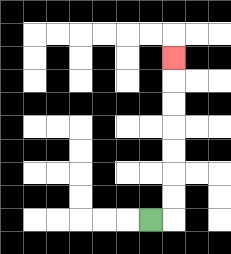{'start': '[6, 9]', 'end': '[7, 2]', 'path_directions': 'R,U,U,U,U,U,U,U', 'path_coordinates': '[[6, 9], [7, 9], [7, 8], [7, 7], [7, 6], [7, 5], [7, 4], [7, 3], [7, 2]]'}